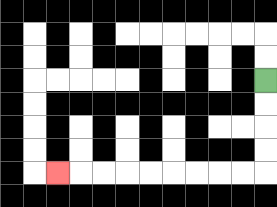{'start': '[11, 3]', 'end': '[2, 7]', 'path_directions': 'D,D,D,D,L,L,L,L,L,L,L,L,L', 'path_coordinates': '[[11, 3], [11, 4], [11, 5], [11, 6], [11, 7], [10, 7], [9, 7], [8, 7], [7, 7], [6, 7], [5, 7], [4, 7], [3, 7], [2, 7]]'}